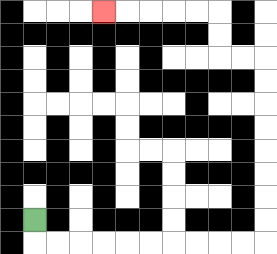{'start': '[1, 9]', 'end': '[4, 0]', 'path_directions': 'D,R,R,R,R,R,R,R,R,R,R,U,U,U,U,U,U,U,U,L,L,U,U,L,L,L,L,L', 'path_coordinates': '[[1, 9], [1, 10], [2, 10], [3, 10], [4, 10], [5, 10], [6, 10], [7, 10], [8, 10], [9, 10], [10, 10], [11, 10], [11, 9], [11, 8], [11, 7], [11, 6], [11, 5], [11, 4], [11, 3], [11, 2], [10, 2], [9, 2], [9, 1], [9, 0], [8, 0], [7, 0], [6, 0], [5, 0], [4, 0]]'}